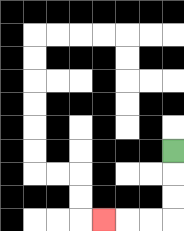{'start': '[7, 6]', 'end': '[4, 9]', 'path_directions': 'D,D,D,L,L,L', 'path_coordinates': '[[7, 6], [7, 7], [7, 8], [7, 9], [6, 9], [5, 9], [4, 9]]'}